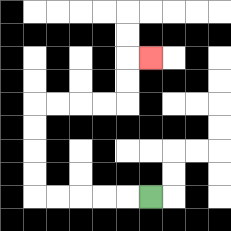{'start': '[6, 8]', 'end': '[6, 2]', 'path_directions': 'L,L,L,L,L,U,U,U,U,R,R,R,R,U,U,R', 'path_coordinates': '[[6, 8], [5, 8], [4, 8], [3, 8], [2, 8], [1, 8], [1, 7], [1, 6], [1, 5], [1, 4], [2, 4], [3, 4], [4, 4], [5, 4], [5, 3], [5, 2], [6, 2]]'}